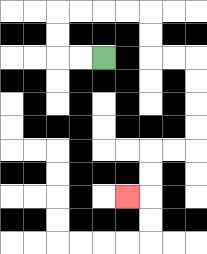{'start': '[4, 2]', 'end': '[5, 8]', 'path_directions': 'L,L,U,U,R,R,R,R,D,D,R,R,D,D,D,D,L,L,D,D,L', 'path_coordinates': '[[4, 2], [3, 2], [2, 2], [2, 1], [2, 0], [3, 0], [4, 0], [5, 0], [6, 0], [6, 1], [6, 2], [7, 2], [8, 2], [8, 3], [8, 4], [8, 5], [8, 6], [7, 6], [6, 6], [6, 7], [6, 8], [5, 8]]'}